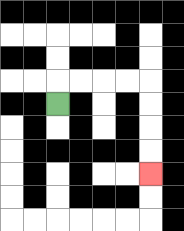{'start': '[2, 4]', 'end': '[6, 7]', 'path_directions': 'U,R,R,R,R,D,D,D,D', 'path_coordinates': '[[2, 4], [2, 3], [3, 3], [4, 3], [5, 3], [6, 3], [6, 4], [6, 5], [6, 6], [6, 7]]'}